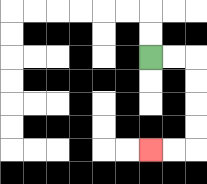{'start': '[6, 2]', 'end': '[6, 6]', 'path_directions': 'R,R,D,D,D,D,L,L', 'path_coordinates': '[[6, 2], [7, 2], [8, 2], [8, 3], [8, 4], [8, 5], [8, 6], [7, 6], [6, 6]]'}